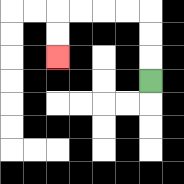{'start': '[6, 3]', 'end': '[2, 2]', 'path_directions': 'U,U,U,L,L,L,L,D,D', 'path_coordinates': '[[6, 3], [6, 2], [6, 1], [6, 0], [5, 0], [4, 0], [3, 0], [2, 0], [2, 1], [2, 2]]'}